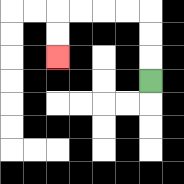{'start': '[6, 3]', 'end': '[2, 2]', 'path_directions': 'U,U,U,L,L,L,L,D,D', 'path_coordinates': '[[6, 3], [6, 2], [6, 1], [6, 0], [5, 0], [4, 0], [3, 0], [2, 0], [2, 1], [2, 2]]'}